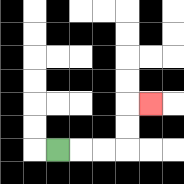{'start': '[2, 6]', 'end': '[6, 4]', 'path_directions': 'R,R,R,U,U,R', 'path_coordinates': '[[2, 6], [3, 6], [4, 6], [5, 6], [5, 5], [5, 4], [6, 4]]'}